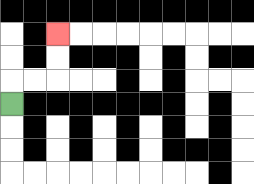{'start': '[0, 4]', 'end': '[2, 1]', 'path_directions': 'U,R,R,U,U', 'path_coordinates': '[[0, 4], [0, 3], [1, 3], [2, 3], [2, 2], [2, 1]]'}